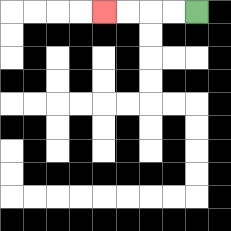{'start': '[8, 0]', 'end': '[4, 0]', 'path_directions': 'L,L,L,L', 'path_coordinates': '[[8, 0], [7, 0], [6, 0], [5, 0], [4, 0]]'}